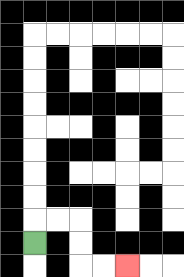{'start': '[1, 10]', 'end': '[5, 11]', 'path_directions': 'U,R,R,D,D,R,R', 'path_coordinates': '[[1, 10], [1, 9], [2, 9], [3, 9], [3, 10], [3, 11], [4, 11], [5, 11]]'}